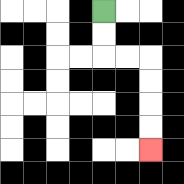{'start': '[4, 0]', 'end': '[6, 6]', 'path_directions': 'D,D,R,R,D,D,D,D', 'path_coordinates': '[[4, 0], [4, 1], [4, 2], [5, 2], [6, 2], [6, 3], [6, 4], [6, 5], [6, 6]]'}